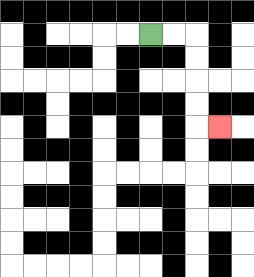{'start': '[6, 1]', 'end': '[9, 5]', 'path_directions': 'R,R,D,D,D,D,R', 'path_coordinates': '[[6, 1], [7, 1], [8, 1], [8, 2], [8, 3], [8, 4], [8, 5], [9, 5]]'}